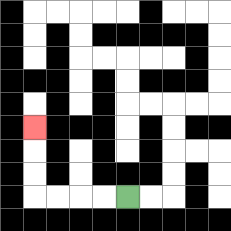{'start': '[5, 8]', 'end': '[1, 5]', 'path_directions': 'L,L,L,L,U,U,U', 'path_coordinates': '[[5, 8], [4, 8], [3, 8], [2, 8], [1, 8], [1, 7], [1, 6], [1, 5]]'}